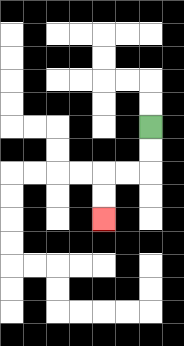{'start': '[6, 5]', 'end': '[4, 9]', 'path_directions': 'D,D,L,L,D,D', 'path_coordinates': '[[6, 5], [6, 6], [6, 7], [5, 7], [4, 7], [4, 8], [4, 9]]'}